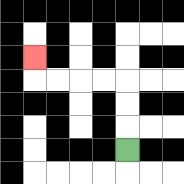{'start': '[5, 6]', 'end': '[1, 2]', 'path_directions': 'U,U,U,L,L,L,L,U', 'path_coordinates': '[[5, 6], [5, 5], [5, 4], [5, 3], [4, 3], [3, 3], [2, 3], [1, 3], [1, 2]]'}